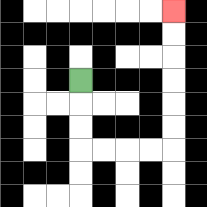{'start': '[3, 3]', 'end': '[7, 0]', 'path_directions': 'D,D,D,R,R,R,R,U,U,U,U,U,U', 'path_coordinates': '[[3, 3], [3, 4], [3, 5], [3, 6], [4, 6], [5, 6], [6, 6], [7, 6], [7, 5], [7, 4], [7, 3], [7, 2], [7, 1], [7, 0]]'}